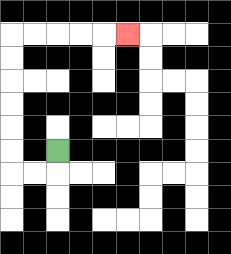{'start': '[2, 6]', 'end': '[5, 1]', 'path_directions': 'D,L,L,U,U,U,U,U,U,R,R,R,R,R', 'path_coordinates': '[[2, 6], [2, 7], [1, 7], [0, 7], [0, 6], [0, 5], [0, 4], [0, 3], [0, 2], [0, 1], [1, 1], [2, 1], [3, 1], [4, 1], [5, 1]]'}